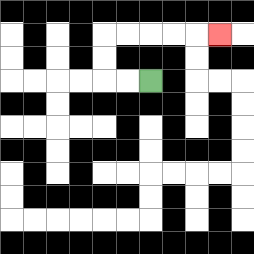{'start': '[6, 3]', 'end': '[9, 1]', 'path_directions': 'L,L,U,U,R,R,R,R,R', 'path_coordinates': '[[6, 3], [5, 3], [4, 3], [4, 2], [4, 1], [5, 1], [6, 1], [7, 1], [8, 1], [9, 1]]'}